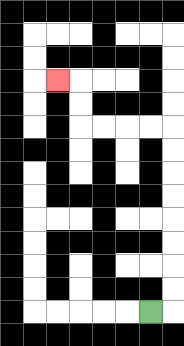{'start': '[6, 13]', 'end': '[2, 3]', 'path_directions': 'R,U,U,U,U,U,U,U,U,L,L,L,L,U,U,L', 'path_coordinates': '[[6, 13], [7, 13], [7, 12], [7, 11], [7, 10], [7, 9], [7, 8], [7, 7], [7, 6], [7, 5], [6, 5], [5, 5], [4, 5], [3, 5], [3, 4], [3, 3], [2, 3]]'}